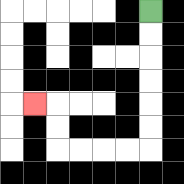{'start': '[6, 0]', 'end': '[1, 4]', 'path_directions': 'D,D,D,D,D,D,L,L,L,L,U,U,L', 'path_coordinates': '[[6, 0], [6, 1], [6, 2], [6, 3], [6, 4], [6, 5], [6, 6], [5, 6], [4, 6], [3, 6], [2, 6], [2, 5], [2, 4], [1, 4]]'}